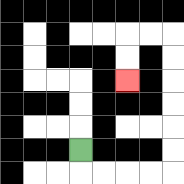{'start': '[3, 6]', 'end': '[5, 3]', 'path_directions': 'D,R,R,R,R,U,U,U,U,U,U,L,L,D,D', 'path_coordinates': '[[3, 6], [3, 7], [4, 7], [5, 7], [6, 7], [7, 7], [7, 6], [7, 5], [7, 4], [7, 3], [7, 2], [7, 1], [6, 1], [5, 1], [5, 2], [5, 3]]'}